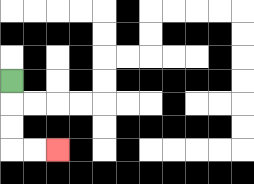{'start': '[0, 3]', 'end': '[2, 6]', 'path_directions': 'D,D,D,R,R', 'path_coordinates': '[[0, 3], [0, 4], [0, 5], [0, 6], [1, 6], [2, 6]]'}